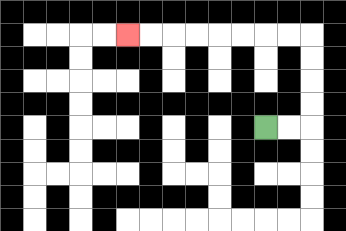{'start': '[11, 5]', 'end': '[5, 1]', 'path_directions': 'R,R,U,U,U,U,L,L,L,L,L,L,L,L', 'path_coordinates': '[[11, 5], [12, 5], [13, 5], [13, 4], [13, 3], [13, 2], [13, 1], [12, 1], [11, 1], [10, 1], [9, 1], [8, 1], [7, 1], [6, 1], [5, 1]]'}